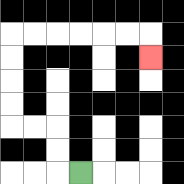{'start': '[3, 7]', 'end': '[6, 2]', 'path_directions': 'L,U,U,L,L,U,U,U,U,R,R,R,R,R,R,D', 'path_coordinates': '[[3, 7], [2, 7], [2, 6], [2, 5], [1, 5], [0, 5], [0, 4], [0, 3], [0, 2], [0, 1], [1, 1], [2, 1], [3, 1], [4, 1], [5, 1], [6, 1], [6, 2]]'}